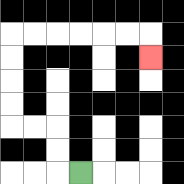{'start': '[3, 7]', 'end': '[6, 2]', 'path_directions': 'L,U,U,L,L,U,U,U,U,R,R,R,R,R,R,D', 'path_coordinates': '[[3, 7], [2, 7], [2, 6], [2, 5], [1, 5], [0, 5], [0, 4], [0, 3], [0, 2], [0, 1], [1, 1], [2, 1], [3, 1], [4, 1], [5, 1], [6, 1], [6, 2]]'}